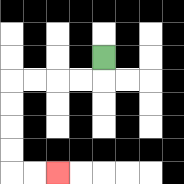{'start': '[4, 2]', 'end': '[2, 7]', 'path_directions': 'D,L,L,L,L,D,D,D,D,R,R', 'path_coordinates': '[[4, 2], [4, 3], [3, 3], [2, 3], [1, 3], [0, 3], [0, 4], [0, 5], [0, 6], [0, 7], [1, 7], [2, 7]]'}